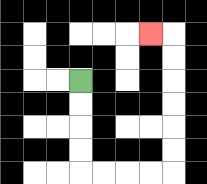{'start': '[3, 3]', 'end': '[6, 1]', 'path_directions': 'D,D,D,D,R,R,R,R,U,U,U,U,U,U,L', 'path_coordinates': '[[3, 3], [3, 4], [3, 5], [3, 6], [3, 7], [4, 7], [5, 7], [6, 7], [7, 7], [7, 6], [7, 5], [7, 4], [7, 3], [7, 2], [7, 1], [6, 1]]'}